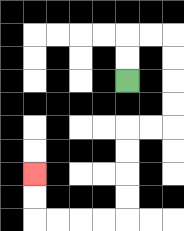{'start': '[5, 3]', 'end': '[1, 7]', 'path_directions': 'U,U,R,R,D,D,D,D,L,L,D,D,D,D,L,L,L,L,U,U', 'path_coordinates': '[[5, 3], [5, 2], [5, 1], [6, 1], [7, 1], [7, 2], [7, 3], [7, 4], [7, 5], [6, 5], [5, 5], [5, 6], [5, 7], [5, 8], [5, 9], [4, 9], [3, 9], [2, 9], [1, 9], [1, 8], [1, 7]]'}